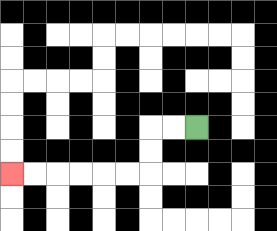{'start': '[8, 5]', 'end': '[0, 7]', 'path_directions': 'L,L,D,D,L,L,L,L,L,L', 'path_coordinates': '[[8, 5], [7, 5], [6, 5], [6, 6], [6, 7], [5, 7], [4, 7], [3, 7], [2, 7], [1, 7], [0, 7]]'}